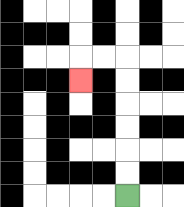{'start': '[5, 8]', 'end': '[3, 3]', 'path_directions': 'U,U,U,U,U,U,L,L,D', 'path_coordinates': '[[5, 8], [5, 7], [5, 6], [5, 5], [5, 4], [5, 3], [5, 2], [4, 2], [3, 2], [3, 3]]'}